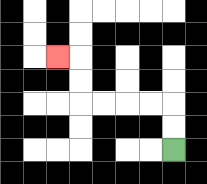{'start': '[7, 6]', 'end': '[2, 2]', 'path_directions': 'U,U,L,L,L,L,U,U,L', 'path_coordinates': '[[7, 6], [7, 5], [7, 4], [6, 4], [5, 4], [4, 4], [3, 4], [3, 3], [3, 2], [2, 2]]'}